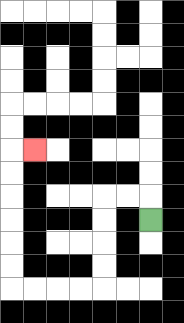{'start': '[6, 9]', 'end': '[1, 6]', 'path_directions': 'U,L,L,D,D,D,D,L,L,L,L,U,U,U,U,U,U,R', 'path_coordinates': '[[6, 9], [6, 8], [5, 8], [4, 8], [4, 9], [4, 10], [4, 11], [4, 12], [3, 12], [2, 12], [1, 12], [0, 12], [0, 11], [0, 10], [0, 9], [0, 8], [0, 7], [0, 6], [1, 6]]'}